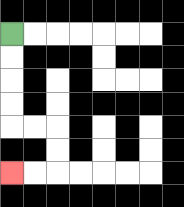{'start': '[0, 1]', 'end': '[0, 7]', 'path_directions': 'D,D,D,D,R,R,D,D,L,L', 'path_coordinates': '[[0, 1], [0, 2], [0, 3], [0, 4], [0, 5], [1, 5], [2, 5], [2, 6], [2, 7], [1, 7], [0, 7]]'}